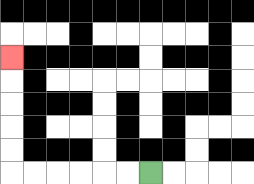{'start': '[6, 7]', 'end': '[0, 2]', 'path_directions': 'L,L,L,L,L,L,U,U,U,U,U', 'path_coordinates': '[[6, 7], [5, 7], [4, 7], [3, 7], [2, 7], [1, 7], [0, 7], [0, 6], [0, 5], [0, 4], [0, 3], [0, 2]]'}